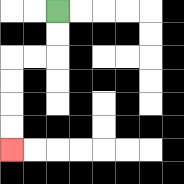{'start': '[2, 0]', 'end': '[0, 6]', 'path_directions': 'D,D,L,L,D,D,D,D', 'path_coordinates': '[[2, 0], [2, 1], [2, 2], [1, 2], [0, 2], [0, 3], [0, 4], [0, 5], [0, 6]]'}